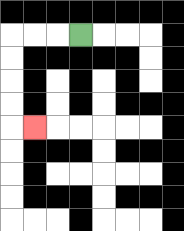{'start': '[3, 1]', 'end': '[1, 5]', 'path_directions': 'L,L,L,D,D,D,D,R', 'path_coordinates': '[[3, 1], [2, 1], [1, 1], [0, 1], [0, 2], [0, 3], [0, 4], [0, 5], [1, 5]]'}